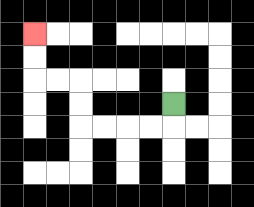{'start': '[7, 4]', 'end': '[1, 1]', 'path_directions': 'D,L,L,L,L,U,U,L,L,U,U', 'path_coordinates': '[[7, 4], [7, 5], [6, 5], [5, 5], [4, 5], [3, 5], [3, 4], [3, 3], [2, 3], [1, 3], [1, 2], [1, 1]]'}